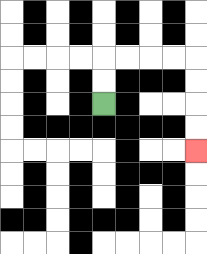{'start': '[4, 4]', 'end': '[8, 6]', 'path_directions': 'U,U,R,R,R,R,D,D,D,D', 'path_coordinates': '[[4, 4], [4, 3], [4, 2], [5, 2], [6, 2], [7, 2], [8, 2], [8, 3], [8, 4], [8, 5], [8, 6]]'}